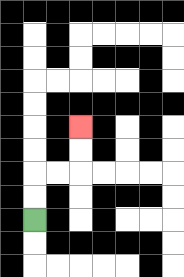{'start': '[1, 9]', 'end': '[3, 5]', 'path_directions': 'U,U,R,R,U,U', 'path_coordinates': '[[1, 9], [1, 8], [1, 7], [2, 7], [3, 7], [3, 6], [3, 5]]'}